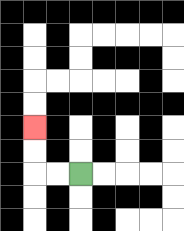{'start': '[3, 7]', 'end': '[1, 5]', 'path_directions': 'L,L,U,U', 'path_coordinates': '[[3, 7], [2, 7], [1, 7], [1, 6], [1, 5]]'}